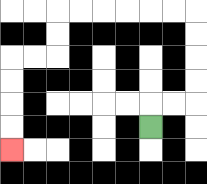{'start': '[6, 5]', 'end': '[0, 6]', 'path_directions': 'U,R,R,U,U,U,U,L,L,L,L,L,L,D,D,L,L,D,D,D,D', 'path_coordinates': '[[6, 5], [6, 4], [7, 4], [8, 4], [8, 3], [8, 2], [8, 1], [8, 0], [7, 0], [6, 0], [5, 0], [4, 0], [3, 0], [2, 0], [2, 1], [2, 2], [1, 2], [0, 2], [0, 3], [0, 4], [0, 5], [0, 6]]'}